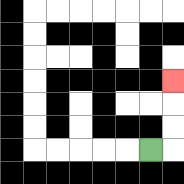{'start': '[6, 6]', 'end': '[7, 3]', 'path_directions': 'R,U,U,U', 'path_coordinates': '[[6, 6], [7, 6], [7, 5], [7, 4], [7, 3]]'}